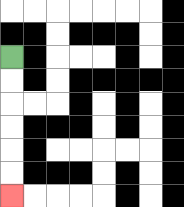{'start': '[0, 2]', 'end': '[0, 8]', 'path_directions': 'D,D,D,D,D,D', 'path_coordinates': '[[0, 2], [0, 3], [0, 4], [0, 5], [0, 6], [0, 7], [0, 8]]'}